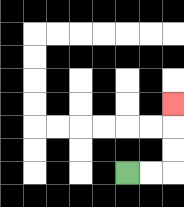{'start': '[5, 7]', 'end': '[7, 4]', 'path_directions': 'R,R,U,U,U', 'path_coordinates': '[[5, 7], [6, 7], [7, 7], [7, 6], [7, 5], [7, 4]]'}